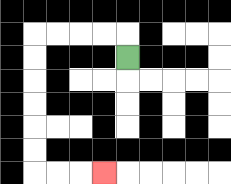{'start': '[5, 2]', 'end': '[4, 7]', 'path_directions': 'U,L,L,L,L,D,D,D,D,D,D,R,R,R', 'path_coordinates': '[[5, 2], [5, 1], [4, 1], [3, 1], [2, 1], [1, 1], [1, 2], [1, 3], [1, 4], [1, 5], [1, 6], [1, 7], [2, 7], [3, 7], [4, 7]]'}